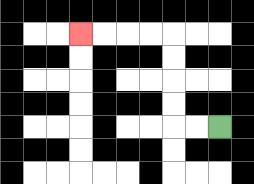{'start': '[9, 5]', 'end': '[3, 1]', 'path_directions': 'L,L,U,U,U,U,L,L,L,L', 'path_coordinates': '[[9, 5], [8, 5], [7, 5], [7, 4], [7, 3], [7, 2], [7, 1], [6, 1], [5, 1], [4, 1], [3, 1]]'}